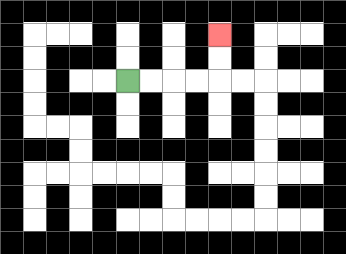{'start': '[5, 3]', 'end': '[9, 1]', 'path_directions': 'R,R,R,R,U,U', 'path_coordinates': '[[5, 3], [6, 3], [7, 3], [8, 3], [9, 3], [9, 2], [9, 1]]'}